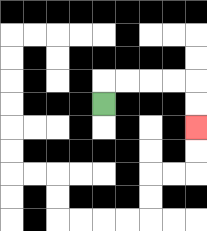{'start': '[4, 4]', 'end': '[8, 5]', 'path_directions': 'U,R,R,R,R,D,D', 'path_coordinates': '[[4, 4], [4, 3], [5, 3], [6, 3], [7, 3], [8, 3], [8, 4], [8, 5]]'}